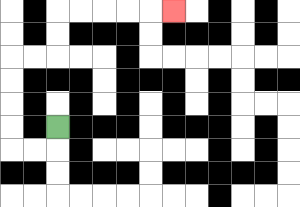{'start': '[2, 5]', 'end': '[7, 0]', 'path_directions': 'D,L,L,U,U,U,U,R,R,U,U,R,R,R,R,R', 'path_coordinates': '[[2, 5], [2, 6], [1, 6], [0, 6], [0, 5], [0, 4], [0, 3], [0, 2], [1, 2], [2, 2], [2, 1], [2, 0], [3, 0], [4, 0], [5, 0], [6, 0], [7, 0]]'}